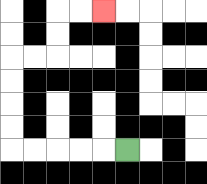{'start': '[5, 6]', 'end': '[4, 0]', 'path_directions': 'L,L,L,L,L,U,U,U,U,R,R,U,U,R,R', 'path_coordinates': '[[5, 6], [4, 6], [3, 6], [2, 6], [1, 6], [0, 6], [0, 5], [0, 4], [0, 3], [0, 2], [1, 2], [2, 2], [2, 1], [2, 0], [3, 0], [4, 0]]'}